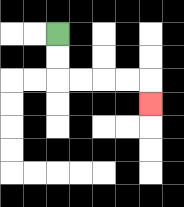{'start': '[2, 1]', 'end': '[6, 4]', 'path_directions': 'D,D,R,R,R,R,D', 'path_coordinates': '[[2, 1], [2, 2], [2, 3], [3, 3], [4, 3], [5, 3], [6, 3], [6, 4]]'}